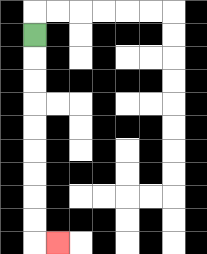{'start': '[1, 1]', 'end': '[2, 10]', 'path_directions': 'D,D,D,D,D,D,D,D,D,R', 'path_coordinates': '[[1, 1], [1, 2], [1, 3], [1, 4], [1, 5], [1, 6], [1, 7], [1, 8], [1, 9], [1, 10], [2, 10]]'}